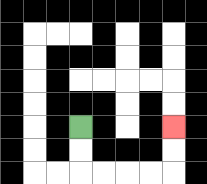{'start': '[3, 5]', 'end': '[7, 5]', 'path_directions': 'D,D,R,R,R,R,U,U', 'path_coordinates': '[[3, 5], [3, 6], [3, 7], [4, 7], [5, 7], [6, 7], [7, 7], [7, 6], [7, 5]]'}